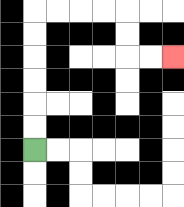{'start': '[1, 6]', 'end': '[7, 2]', 'path_directions': 'U,U,U,U,U,U,R,R,R,R,D,D,R,R', 'path_coordinates': '[[1, 6], [1, 5], [1, 4], [1, 3], [1, 2], [1, 1], [1, 0], [2, 0], [3, 0], [4, 0], [5, 0], [5, 1], [5, 2], [6, 2], [7, 2]]'}